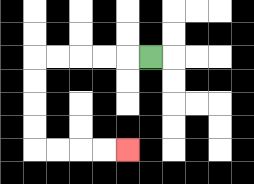{'start': '[6, 2]', 'end': '[5, 6]', 'path_directions': 'L,L,L,L,L,D,D,D,D,R,R,R,R', 'path_coordinates': '[[6, 2], [5, 2], [4, 2], [3, 2], [2, 2], [1, 2], [1, 3], [1, 4], [1, 5], [1, 6], [2, 6], [3, 6], [4, 6], [5, 6]]'}